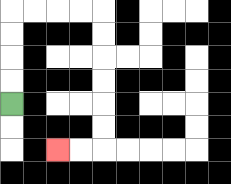{'start': '[0, 4]', 'end': '[2, 6]', 'path_directions': 'U,U,U,U,R,R,R,R,D,D,D,D,D,D,L,L', 'path_coordinates': '[[0, 4], [0, 3], [0, 2], [0, 1], [0, 0], [1, 0], [2, 0], [3, 0], [4, 0], [4, 1], [4, 2], [4, 3], [4, 4], [4, 5], [4, 6], [3, 6], [2, 6]]'}